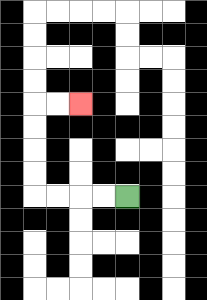{'start': '[5, 8]', 'end': '[3, 4]', 'path_directions': 'L,L,L,L,U,U,U,U,R,R', 'path_coordinates': '[[5, 8], [4, 8], [3, 8], [2, 8], [1, 8], [1, 7], [1, 6], [1, 5], [1, 4], [2, 4], [3, 4]]'}